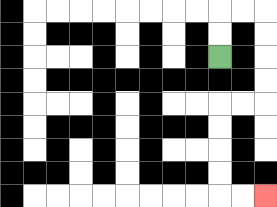{'start': '[9, 2]', 'end': '[11, 8]', 'path_directions': 'U,U,R,R,D,D,D,D,L,L,D,D,D,D,R,R', 'path_coordinates': '[[9, 2], [9, 1], [9, 0], [10, 0], [11, 0], [11, 1], [11, 2], [11, 3], [11, 4], [10, 4], [9, 4], [9, 5], [9, 6], [9, 7], [9, 8], [10, 8], [11, 8]]'}